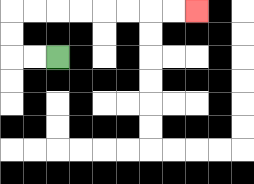{'start': '[2, 2]', 'end': '[8, 0]', 'path_directions': 'L,L,U,U,R,R,R,R,R,R,R,R', 'path_coordinates': '[[2, 2], [1, 2], [0, 2], [0, 1], [0, 0], [1, 0], [2, 0], [3, 0], [4, 0], [5, 0], [6, 0], [7, 0], [8, 0]]'}